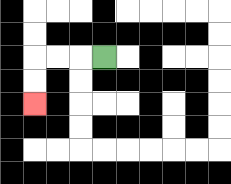{'start': '[4, 2]', 'end': '[1, 4]', 'path_directions': 'L,L,L,D,D', 'path_coordinates': '[[4, 2], [3, 2], [2, 2], [1, 2], [1, 3], [1, 4]]'}